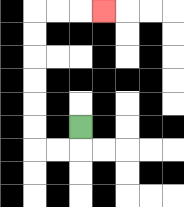{'start': '[3, 5]', 'end': '[4, 0]', 'path_directions': 'D,L,L,U,U,U,U,U,U,R,R,R', 'path_coordinates': '[[3, 5], [3, 6], [2, 6], [1, 6], [1, 5], [1, 4], [1, 3], [1, 2], [1, 1], [1, 0], [2, 0], [3, 0], [4, 0]]'}